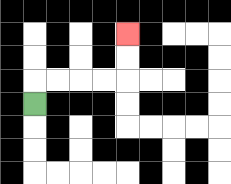{'start': '[1, 4]', 'end': '[5, 1]', 'path_directions': 'U,R,R,R,R,U,U', 'path_coordinates': '[[1, 4], [1, 3], [2, 3], [3, 3], [4, 3], [5, 3], [5, 2], [5, 1]]'}